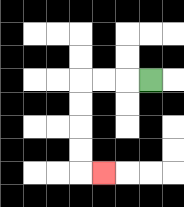{'start': '[6, 3]', 'end': '[4, 7]', 'path_directions': 'L,L,L,D,D,D,D,R', 'path_coordinates': '[[6, 3], [5, 3], [4, 3], [3, 3], [3, 4], [3, 5], [3, 6], [3, 7], [4, 7]]'}